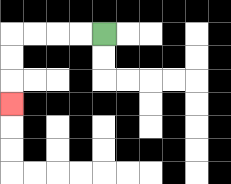{'start': '[4, 1]', 'end': '[0, 4]', 'path_directions': 'L,L,L,L,D,D,D', 'path_coordinates': '[[4, 1], [3, 1], [2, 1], [1, 1], [0, 1], [0, 2], [0, 3], [0, 4]]'}